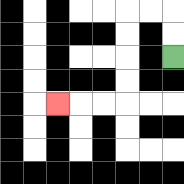{'start': '[7, 2]', 'end': '[2, 4]', 'path_directions': 'U,U,L,L,D,D,D,D,L,L,L', 'path_coordinates': '[[7, 2], [7, 1], [7, 0], [6, 0], [5, 0], [5, 1], [5, 2], [5, 3], [5, 4], [4, 4], [3, 4], [2, 4]]'}